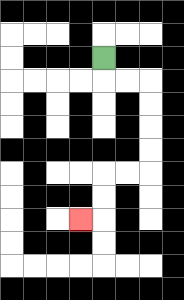{'start': '[4, 2]', 'end': '[3, 9]', 'path_directions': 'D,R,R,D,D,D,D,L,L,D,D,L', 'path_coordinates': '[[4, 2], [4, 3], [5, 3], [6, 3], [6, 4], [6, 5], [6, 6], [6, 7], [5, 7], [4, 7], [4, 8], [4, 9], [3, 9]]'}